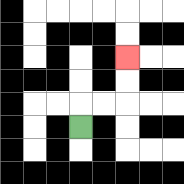{'start': '[3, 5]', 'end': '[5, 2]', 'path_directions': 'U,R,R,U,U', 'path_coordinates': '[[3, 5], [3, 4], [4, 4], [5, 4], [5, 3], [5, 2]]'}